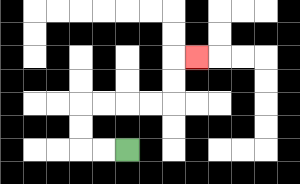{'start': '[5, 6]', 'end': '[8, 2]', 'path_directions': 'L,L,U,U,R,R,R,R,U,U,R', 'path_coordinates': '[[5, 6], [4, 6], [3, 6], [3, 5], [3, 4], [4, 4], [5, 4], [6, 4], [7, 4], [7, 3], [7, 2], [8, 2]]'}